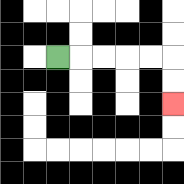{'start': '[2, 2]', 'end': '[7, 4]', 'path_directions': 'R,R,R,R,R,D,D', 'path_coordinates': '[[2, 2], [3, 2], [4, 2], [5, 2], [6, 2], [7, 2], [7, 3], [7, 4]]'}